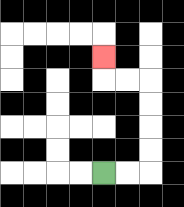{'start': '[4, 7]', 'end': '[4, 2]', 'path_directions': 'R,R,U,U,U,U,L,L,U', 'path_coordinates': '[[4, 7], [5, 7], [6, 7], [6, 6], [6, 5], [6, 4], [6, 3], [5, 3], [4, 3], [4, 2]]'}